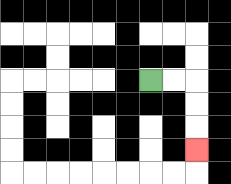{'start': '[6, 3]', 'end': '[8, 6]', 'path_directions': 'R,R,D,D,D', 'path_coordinates': '[[6, 3], [7, 3], [8, 3], [8, 4], [8, 5], [8, 6]]'}